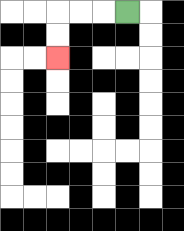{'start': '[5, 0]', 'end': '[2, 2]', 'path_directions': 'L,L,L,D,D', 'path_coordinates': '[[5, 0], [4, 0], [3, 0], [2, 0], [2, 1], [2, 2]]'}